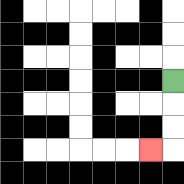{'start': '[7, 3]', 'end': '[6, 6]', 'path_directions': 'D,D,D,L', 'path_coordinates': '[[7, 3], [7, 4], [7, 5], [7, 6], [6, 6]]'}